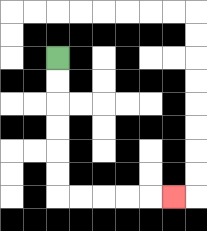{'start': '[2, 2]', 'end': '[7, 8]', 'path_directions': 'D,D,D,D,D,D,R,R,R,R,R', 'path_coordinates': '[[2, 2], [2, 3], [2, 4], [2, 5], [2, 6], [2, 7], [2, 8], [3, 8], [4, 8], [5, 8], [6, 8], [7, 8]]'}